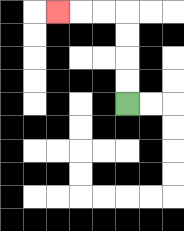{'start': '[5, 4]', 'end': '[2, 0]', 'path_directions': 'U,U,U,U,L,L,L', 'path_coordinates': '[[5, 4], [5, 3], [5, 2], [5, 1], [5, 0], [4, 0], [3, 0], [2, 0]]'}